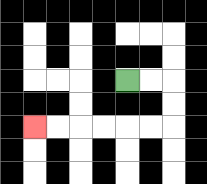{'start': '[5, 3]', 'end': '[1, 5]', 'path_directions': 'R,R,D,D,L,L,L,L,L,L', 'path_coordinates': '[[5, 3], [6, 3], [7, 3], [7, 4], [7, 5], [6, 5], [5, 5], [4, 5], [3, 5], [2, 5], [1, 5]]'}